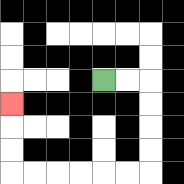{'start': '[4, 3]', 'end': '[0, 4]', 'path_directions': 'R,R,D,D,D,D,L,L,L,L,L,L,U,U,U', 'path_coordinates': '[[4, 3], [5, 3], [6, 3], [6, 4], [6, 5], [6, 6], [6, 7], [5, 7], [4, 7], [3, 7], [2, 7], [1, 7], [0, 7], [0, 6], [0, 5], [0, 4]]'}